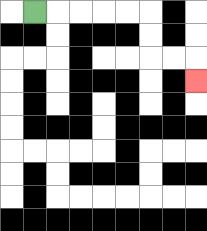{'start': '[1, 0]', 'end': '[8, 3]', 'path_directions': 'R,R,R,R,R,D,D,R,R,D', 'path_coordinates': '[[1, 0], [2, 0], [3, 0], [4, 0], [5, 0], [6, 0], [6, 1], [6, 2], [7, 2], [8, 2], [8, 3]]'}